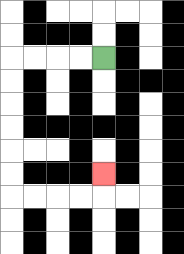{'start': '[4, 2]', 'end': '[4, 7]', 'path_directions': 'L,L,L,L,D,D,D,D,D,D,R,R,R,R,U', 'path_coordinates': '[[4, 2], [3, 2], [2, 2], [1, 2], [0, 2], [0, 3], [0, 4], [0, 5], [0, 6], [0, 7], [0, 8], [1, 8], [2, 8], [3, 8], [4, 8], [4, 7]]'}